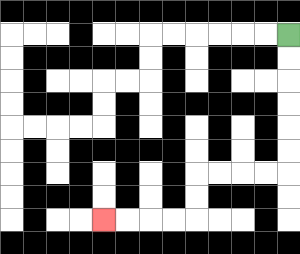{'start': '[12, 1]', 'end': '[4, 9]', 'path_directions': 'D,D,D,D,D,D,L,L,L,L,D,D,L,L,L,L', 'path_coordinates': '[[12, 1], [12, 2], [12, 3], [12, 4], [12, 5], [12, 6], [12, 7], [11, 7], [10, 7], [9, 7], [8, 7], [8, 8], [8, 9], [7, 9], [6, 9], [5, 9], [4, 9]]'}